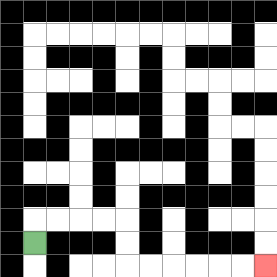{'start': '[1, 10]', 'end': '[11, 11]', 'path_directions': 'U,R,R,R,R,D,D,R,R,R,R,R,R', 'path_coordinates': '[[1, 10], [1, 9], [2, 9], [3, 9], [4, 9], [5, 9], [5, 10], [5, 11], [6, 11], [7, 11], [8, 11], [9, 11], [10, 11], [11, 11]]'}